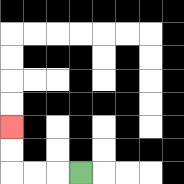{'start': '[3, 7]', 'end': '[0, 5]', 'path_directions': 'L,L,L,U,U', 'path_coordinates': '[[3, 7], [2, 7], [1, 7], [0, 7], [0, 6], [0, 5]]'}